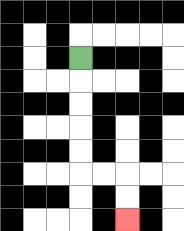{'start': '[3, 2]', 'end': '[5, 9]', 'path_directions': 'D,D,D,D,D,R,R,D,D', 'path_coordinates': '[[3, 2], [3, 3], [3, 4], [3, 5], [3, 6], [3, 7], [4, 7], [5, 7], [5, 8], [5, 9]]'}